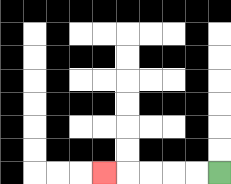{'start': '[9, 7]', 'end': '[4, 7]', 'path_directions': 'L,L,L,L,L', 'path_coordinates': '[[9, 7], [8, 7], [7, 7], [6, 7], [5, 7], [4, 7]]'}